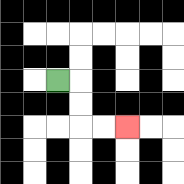{'start': '[2, 3]', 'end': '[5, 5]', 'path_directions': 'R,D,D,R,R', 'path_coordinates': '[[2, 3], [3, 3], [3, 4], [3, 5], [4, 5], [5, 5]]'}